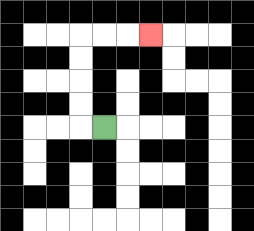{'start': '[4, 5]', 'end': '[6, 1]', 'path_directions': 'L,U,U,U,U,R,R,R', 'path_coordinates': '[[4, 5], [3, 5], [3, 4], [3, 3], [3, 2], [3, 1], [4, 1], [5, 1], [6, 1]]'}